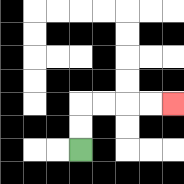{'start': '[3, 6]', 'end': '[7, 4]', 'path_directions': 'U,U,R,R,R,R', 'path_coordinates': '[[3, 6], [3, 5], [3, 4], [4, 4], [5, 4], [6, 4], [7, 4]]'}